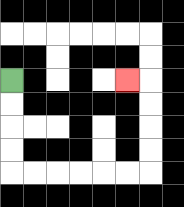{'start': '[0, 3]', 'end': '[5, 3]', 'path_directions': 'D,D,D,D,R,R,R,R,R,R,U,U,U,U,L', 'path_coordinates': '[[0, 3], [0, 4], [0, 5], [0, 6], [0, 7], [1, 7], [2, 7], [3, 7], [4, 7], [5, 7], [6, 7], [6, 6], [6, 5], [6, 4], [6, 3], [5, 3]]'}